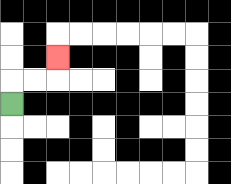{'start': '[0, 4]', 'end': '[2, 2]', 'path_directions': 'U,R,R,U', 'path_coordinates': '[[0, 4], [0, 3], [1, 3], [2, 3], [2, 2]]'}